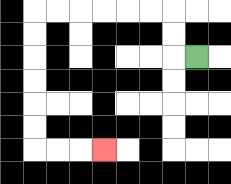{'start': '[8, 2]', 'end': '[4, 6]', 'path_directions': 'L,U,U,L,L,L,L,L,L,D,D,D,D,D,D,R,R,R', 'path_coordinates': '[[8, 2], [7, 2], [7, 1], [7, 0], [6, 0], [5, 0], [4, 0], [3, 0], [2, 0], [1, 0], [1, 1], [1, 2], [1, 3], [1, 4], [1, 5], [1, 6], [2, 6], [3, 6], [4, 6]]'}